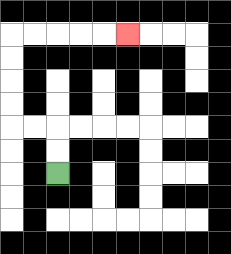{'start': '[2, 7]', 'end': '[5, 1]', 'path_directions': 'U,U,L,L,U,U,U,U,R,R,R,R,R', 'path_coordinates': '[[2, 7], [2, 6], [2, 5], [1, 5], [0, 5], [0, 4], [0, 3], [0, 2], [0, 1], [1, 1], [2, 1], [3, 1], [4, 1], [5, 1]]'}